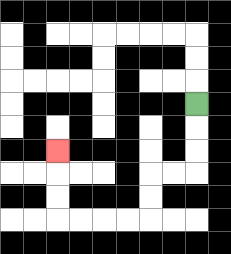{'start': '[8, 4]', 'end': '[2, 6]', 'path_directions': 'D,D,D,L,L,D,D,L,L,L,L,U,U,U', 'path_coordinates': '[[8, 4], [8, 5], [8, 6], [8, 7], [7, 7], [6, 7], [6, 8], [6, 9], [5, 9], [4, 9], [3, 9], [2, 9], [2, 8], [2, 7], [2, 6]]'}